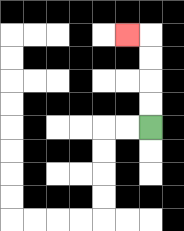{'start': '[6, 5]', 'end': '[5, 1]', 'path_directions': 'U,U,U,U,L', 'path_coordinates': '[[6, 5], [6, 4], [6, 3], [6, 2], [6, 1], [5, 1]]'}